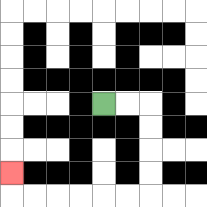{'start': '[4, 4]', 'end': '[0, 7]', 'path_directions': 'R,R,D,D,D,D,L,L,L,L,L,L,U', 'path_coordinates': '[[4, 4], [5, 4], [6, 4], [6, 5], [6, 6], [6, 7], [6, 8], [5, 8], [4, 8], [3, 8], [2, 8], [1, 8], [0, 8], [0, 7]]'}